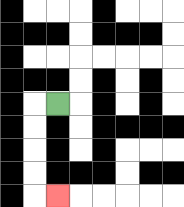{'start': '[2, 4]', 'end': '[2, 8]', 'path_directions': 'L,D,D,D,D,R', 'path_coordinates': '[[2, 4], [1, 4], [1, 5], [1, 6], [1, 7], [1, 8], [2, 8]]'}